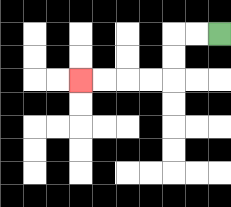{'start': '[9, 1]', 'end': '[3, 3]', 'path_directions': 'L,L,D,D,L,L,L,L', 'path_coordinates': '[[9, 1], [8, 1], [7, 1], [7, 2], [7, 3], [6, 3], [5, 3], [4, 3], [3, 3]]'}